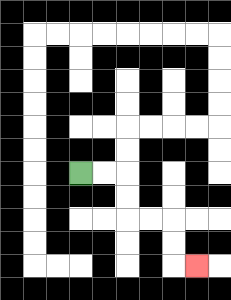{'start': '[3, 7]', 'end': '[8, 11]', 'path_directions': 'R,R,D,D,R,R,D,D,R', 'path_coordinates': '[[3, 7], [4, 7], [5, 7], [5, 8], [5, 9], [6, 9], [7, 9], [7, 10], [7, 11], [8, 11]]'}